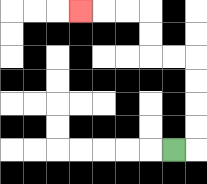{'start': '[7, 6]', 'end': '[3, 0]', 'path_directions': 'R,U,U,U,U,L,L,U,U,L,L,L', 'path_coordinates': '[[7, 6], [8, 6], [8, 5], [8, 4], [8, 3], [8, 2], [7, 2], [6, 2], [6, 1], [6, 0], [5, 0], [4, 0], [3, 0]]'}